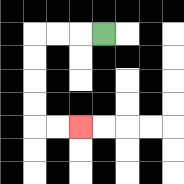{'start': '[4, 1]', 'end': '[3, 5]', 'path_directions': 'L,L,L,D,D,D,D,R,R', 'path_coordinates': '[[4, 1], [3, 1], [2, 1], [1, 1], [1, 2], [1, 3], [1, 4], [1, 5], [2, 5], [3, 5]]'}